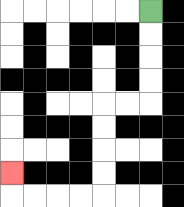{'start': '[6, 0]', 'end': '[0, 7]', 'path_directions': 'D,D,D,D,L,L,D,D,D,D,L,L,L,L,U', 'path_coordinates': '[[6, 0], [6, 1], [6, 2], [6, 3], [6, 4], [5, 4], [4, 4], [4, 5], [4, 6], [4, 7], [4, 8], [3, 8], [2, 8], [1, 8], [0, 8], [0, 7]]'}